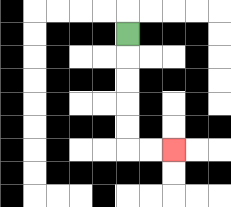{'start': '[5, 1]', 'end': '[7, 6]', 'path_directions': 'D,D,D,D,D,R,R', 'path_coordinates': '[[5, 1], [5, 2], [5, 3], [5, 4], [5, 5], [5, 6], [6, 6], [7, 6]]'}